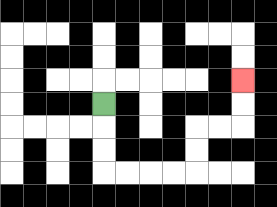{'start': '[4, 4]', 'end': '[10, 3]', 'path_directions': 'D,D,D,R,R,R,R,U,U,R,R,U,U', 'path_coordinates': '[[4, 4], [4, 5], [4, 6], [4, 7], [5, 7], [6, 7], [7, 7], [8, 7], [8, 6], [8, 5], [9, 5], [10, 5], [10, 4], [10, 3]]'}